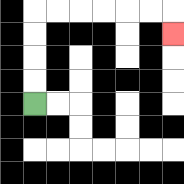{'start': '[1, 4]', 'end': '[7, 1]', 'path_directions': 'U,U,U,U,R,R,R,R,R,R,D', 'path_coordinates': '[[1, 4], [1, 3], [1, 2], [1, 1], [1, 0], [2, 0], [3, 0], [4, 0], [5, 0], [6, 0], [7, 0], [7, 1]]'}